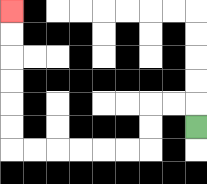{'start': '[8, 5]', 'end': '[0, 0]', 'path_directions': 'U,L,L,D,D,L,L,L,L,L,L,U,U,U,U,U,U', 'path_coordinates': '[[8, 5], [8, 4], [7, 4], [6, 4], [6, 5], [6, 6], [5, 6], [4, 6], [3, 6], [2, 6], [1, 6], [0, 6], [0, 5], [0, 4], [0, 3], [0, 2], [0, 1], [0, 0]]'}